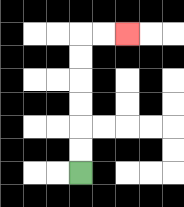{'start': '[3, 7]', 'end': '[5, 1]', 'path_directions': 'U,U,U,U,U,U,R,R', 'path_coordinates': '[[3, 7], [3, 6], [3, 5], [3, 4], [3, 3], [3, 2], [3, 1], [4, 1], [5, 1]]'}